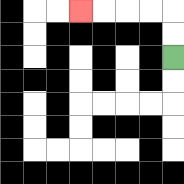{'start': '[7, 2]', 'end': '[3, 0]', 'path_directions': 'U,U,L,L,L,L', 'path_coordinates': '[[7, 2], [7, 1], [7, 0], [6, 0], [5, 0], [4, 0], [3, 0]]'}